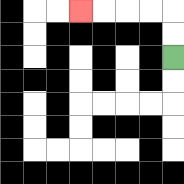{'start': '[7, 2]', 'end': '[3, 0]', 'path_directions': 'U,U,L,L,L,L', 'path_coordinates': '[[7, 2], [7, 1], [7, 0], [6, 0], [5, 0], [4, 0], [3, 0]]'}